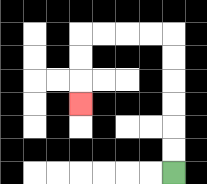{'start': '[7, 7]', 'end': '[3, 4]', 'path_directions': 'U,U,U,U,U,U,L,L,L,L,D,D,D', 'path_coordinates': '[[7, 7], [7, 6], [7, 5], [7, 4], [7, 3], [7, 2], [7, 1], [6, 1], [5, 1], [4, 1], [3, 1], [3, 2], [3, 3], [3, 4]]'}